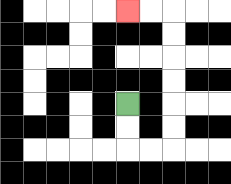{'start': '[5, 4]', 'end': '[5, 0]', 'path_directions': 'D,D,R,R,U,U,U,U,U,U,L,L', 'path_coordinates': '[[5, 4], [5, 5], [5, 6], [6, 6], [7, 6], [7, 5], [7, 4], [7, 3], [7, 2], [7, 1], [7, 0], [6, 0], [5, 0]]'}